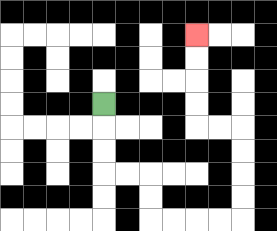{'start': '[4, 4]', 'end': '[8, 1]', 'path_directions': 'D,D,D,R,R,D,D,R,R,R,R,U,U,U,U,L,L,U,U,U,U', 'path_coordinates': '[[4, 4], [4, 5], [4, 6], [4, 7], [5, 7], [6, 7], [6, 8], [6, 9], [7, 9], [8, 9], [9, 9], [10, 9], [10, 8], [10, 7], [10, 6], [10, 5], [9, 5], [8, 5], [8, 4], [8, 3], [8, 2], [8, 1]]'}